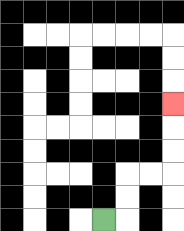{'start': '[4, 9]', 'end': '[7, 4]', 'path_directions': 'R,U,U,R,R,U,U,U', 'path_coordinates': '[[4, 9], [5, 9], [5, 8], [5, 7], [6, 7], [7, 7], [7, 6], [7, 5], [7, 4]]'}